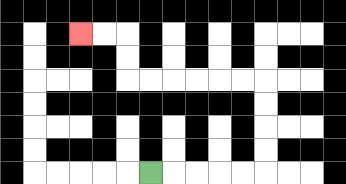{'start': '[6, 7]', 'end': '[3, 1]', 'path_directions': 'R,R,R,R,R,U,U,U,U,L,L,L,L,L,L,U,U,L,L', 'path_coordinates': '[[6, 7], [7, 7], [8, 7], [9, 7], [10, 7], [11, 7], [11, 6], [11, 5], [11, 4], [11, 3], [10, 3], [9, 3], [8, 3], [7, 3], [6, 3], [5, 3], [5, 2], [5, 1], [4, 1], [3, 1]]'}